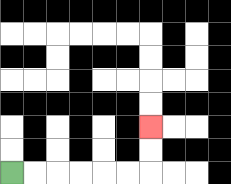{'start': '[0, 7]', 'end': '[6, 5]', 'path_directions': 'R,R,R,R,R,R,U,U', 'path_coordinates': '[[0, 7], [1, 7], [2, 7], [3, 7], [4, 7], [5, 7], [6, 7], [6, 6], [6, 5]]'}